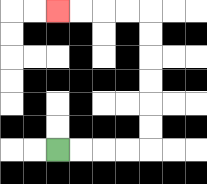{'start': '[2, 6]', 'end': '[2, 0]', 'path_directions': 'R,R,R,R,U,U,U,U,U,U,L,L,L,L', 'path_coordinates': '[[2, 6], [3, 6], [4, 6], [5, 6], [6, 6], [6, 5], [6, 4], [6, 3], [6, 2], [6, 1], [6, 0], [5, 0], [4, 0], [3, 0], [2, 0]]'}